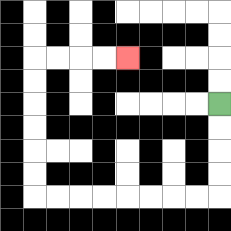{'start': '[9, 4]', 'end': '[5, 2]', 'path_directions': 'D,D,D,D,L,L,L,L,L,L,L,L,U,U,U,U,U,U,R,R,R,R', 'path_coordinates': '[[9, 4], [9, 5], [9, 6], [9, 7], [9, 8], [8, 8], [7, 8], [6, 8], [5, 8], [4, 8], [3, 8], [2, 8], [1, 8], [1, 7], [1, 6], [1, 5], [1, 4], [1, 3], [1, 2], [2, 2], [3, 2], [4, 2], [5, 2]]'}